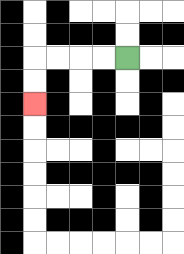{'start': '[5, 2]', 'end': '[1, 4]', 'path_directions': 'L,L,L,L,D,D', 'path_coordinates': '[[5, 2], [4, 2], [3, 2], [2, 2], [1, 2], [1, 3], [1, 4]]'}